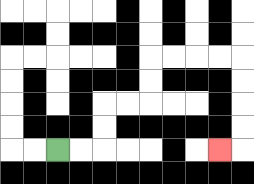{'start': '[2, 6]', 'end': '[9, 6]', 'path_directions': 'R,R,U,U,R,R,U,U,R,R,R,R,D,D,D,D,L', 'path_coordinates': '[[2, 6], [3, 6], [4, 6], [4, 5], [4, 4], [5, 4], [6, 4], [6, 3], [6, 2], [7, 2], [8, 2], [9, 2], [10, 2], [10, 3], [10, 4], [10, 5], [10, 6], [9, 6]]'}